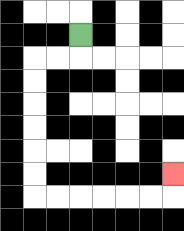{'start': '[3, 1]', 'end': '[7, 7]', 'path_directions': 'D,L,L,D,D,D,D,D,D,R,R,R,R,R,R,U', 'path_coordinates': '[[3, 1], [3, 2], [2, 2], [1, 2], [1, 3], [1, 4], [1, 5], [1, 6], [1, 7], [1, 8], [2, 8], [3, 8], [4, 8], [5, 8], [6, 8], [7, 8], [7, 7]]'}